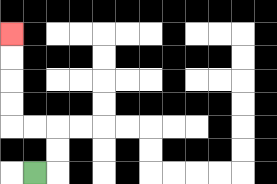{'start': '[1, 7]', 'end': '[0, 1]', 'path_directions': 'R,U,U,L,L,U,U,U,U', 'path_coordinates': '[[1, 7], [2, 7], [2, 6], [2, 5], [1, 5], [0, 5], [0, 4], [0, 3], [0, 2], [0, 1]]'}